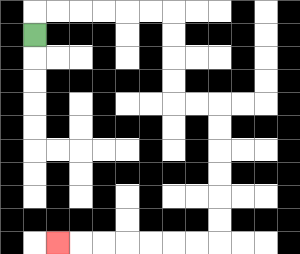{'start': '[1, 1]', 'end': '[2, 10]', 'path_directions': 'U,R,R,R,R,R,R,D,D,D,D,R,R,D,D,D,D,D,D,L,L,L,L,L,L,L', 'path_coordinates': '[[1, 1], [1, 0], [2, 0], [3, 0], [4, 0], [5, 0], [6, 0], [7, 0], [7, 1], [7, 2], [7, 3], [7, 4], [8, 4], [9, 4], [9, 5], [9, 6], [9, 7], [9, 8], [9, 9], [9, 10], [8, 10], [7, 10], [6, 10], [5, 10], [4, 10], [3, 10], [2, 10]]'}